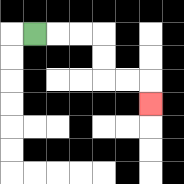{'start': '[1, 1]', 'end': '[6, 4]', 'path_directions': 'R,R,R,D,D,R,R,D', 'path_coordinates': '[[1, 1], [2, 1], [3, 1], [4, 1], [4, 2], [4, 3], [5, 3], [6, 3], [6, 4]]'}